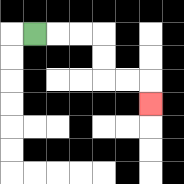{'start': '[1, 1]', 'end': '[6, 4]', 'path_directions': 'R,R,R,D,D,R,R,D', 'path_coordinates': '[[1, 1], [2, 1], [3, 1], [4, 1], [4, 2], [4, 3], [5, 3], [6, 3], [6, 4]]'}